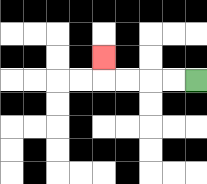{'start': '[8, 3]', 'end': '[4, 2]', 'path_directions': 'L,L,L,L,U', 'path_coordinates': '[[8, 3], [7, 3], [6, 3], [5, 3], [4, 3], [4, 2]]'}